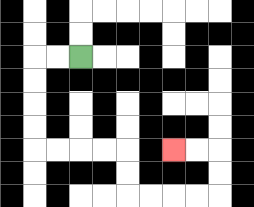{'start': '[3, 2]', 'end': '[7, 6]', 'path_directions': 'L,L,D,D,D,D,R,R,R,R,D,D,R,R,R,R,U,U,L,L', 'path_coordinates': '[[3, 2], [2, 2], [1, 2], [1, 3], [1, 4], [1, 5], [1, 6], [2, 6], [3, 6], [4, 6], [5, 6], [5, 7], [5, 8], [6, 8], [7, 8], [8, 8], [9, 8], [9, 7], [9, 6], [8, 6], [7, 6]]'}